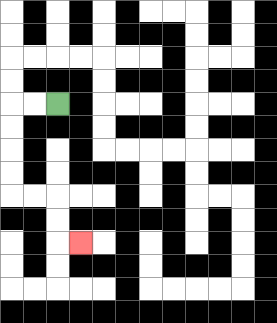{'start': '[2, 4]', 'end': '[3, 10]', 'path_directions': 'L,L,D,D,D,D,R,R,D,D,R', 'path_coordinates': '[[2, 4], [1, 4], [0, 4], [0, 5], [0, 6], [0, 7], [0, 8], [1, 8], [2, 8], [2, 9], [2, 10], [3, 10]]'}